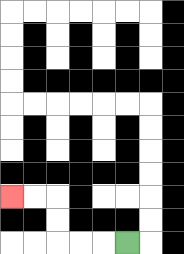{'start': '[5, 10]', 'end': '[0, 8]', 'path_directions': 'L,L,L,U,U,L,L', 'path_coordinates': '[[5, 10], [4, 10], [3, 10], [2, 10], [2, 9], [2, 8], [1, 8], [0, 8]]'}